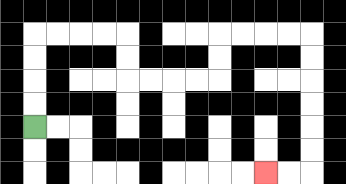{'start': '[1, 5]', 'end': '[11, 7]', 'path_directions': 'U,U,U,U,R,R,R,R,D,D,R,R,R,R,U,U,R,R,R,R,D,D,D,D,D,D,L,L', 'path_coordinates': '[[1, 5], [1, 4], [1, 3], [1, 2], [1, 1], [2, 1], [3, 1], [4, 1], [5, 1], [5, 2], [5, 3], [6, 3], [7, 3], [8, 3], [9, 3], [9, 2], [9, 1], [10, 1], [11, 1], [12, 1], [13, 1], [13, 2], [13, 3], [13, 4], [13, 5], [13, 6], [13, 7], [12, 7], [11, 7]]'}